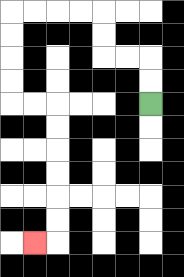{'start': '[6, 4]', 'end': '[1, 10]', 'path_directions': 'U,U,L,L,U,U,L,L,L,L,D,D,D,D,R,R,D,D,D,D,D,D,L', 'path_coordinates': '[[6, 4], [6, 3], [6, 2], [5, 2], [4, 2], [4, 1], [4, 0], [3, 0], [2, 0], [1, 0], [0, 0], [0, 1], [0, 2], [0, 3], [0, 4], [1, 4], [2, 4], [2, 5], [2, 6], [2, 7], [2, 8], [2, 9], [2, 10], [1, 10]]'}